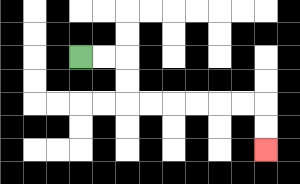{'start': '[3, 2]', 'end': '[11, 6]', 'path_directions': 'R,R,D,D,R,R,R,R,R,R,D,D', 'path_coordinates': '[[3, 2], [4, 2], [5, 2], [5, 3], [5, 4], [6, 4], [7, 4], [8, 4], [9, 4], [10, 4], [11, 4], [11, 5], [11, 6]]'}